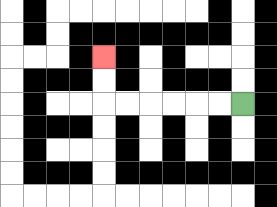{'start': '[10, 4]', 'end': '[4, 2]', 'path_directions': 'L,L,L,L,L,L,U,U', 'path_coordinates': '[[10, 4], [9, 4], [8, 4], [7, 4], [6, 4], [5, 4], [4, 4], [4, 3], [4, 2]]'}